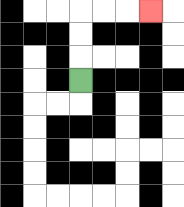{'start': '[3, 3]', 'end': '[6, 0]', 'path_directions': 'U,U,U,R,R,R', 'path_coordinates': '[[3, 3], [3, 2], [3, 1], [3, 0], [4, 0], [5, 0], [6, 0]]'}